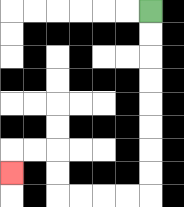{'start': '[6, 0]', 'end': '[0, 7]', 'path_directions': 'D,D,D,D,D,D,D,D,L,L,L,L,U,U,L,L,D', 'path_coordinates': '[[6, 0], [6, 1], [6, 2], [6, 3], [6, 4], [6, 5], [6, 6], [6, 7], [6, 8], [5, 8], [4, 8], [3, 8], [2, 8], [2, 7], [2, 6], [1, 6], [0, 6], [0, 7]]'}